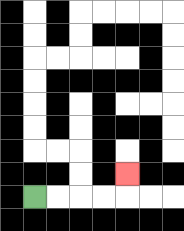{'start': '[1, 8]', 'end': '[5, 7]', 'path_directions': 'R,R,R,R,U', 'path_coordinates': '[[1, 8], [2, 8], [3, 8], [4, 8], [5, 8], [5, 7]]'}